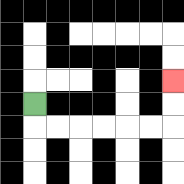{'start': '[1, 4]', 'end': '[7, 3]', 'path_directions': 'D,R,R,R,R,R,R,U,U', 'path_coordinates': '[[1, 4], [1, 5], [2, 5], [3, 5], [4, 5], [5, 5], [6, 5], [7, 5], [7, 4], [7, 3]]'}